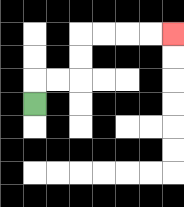{'start': '[1, 4]', 'end': '[7, 1]', 'path_directions': 'U,R,R,U,U,R,R,R,R', 'path_coordinates': '[[1, 4], [1, 3], [2, 3], [3, 3], [3, 2], [3, 1], [4, 1], [5, 1], [6, 1], [7, 1]]'}